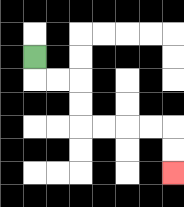{'start': '[1, 2]', 'end': '[7, 7]', 'path_directions': 'D,R,R,D,D,R,R,R,R,D,D', 'path_coordinates': '[[1, 2], [1, 3], [2, 3], [3, 3], [3, 4], [3, 5], [4, 5], [5, 5], [6, 5], [7, 5], [7, 6], [7, 7]]'}